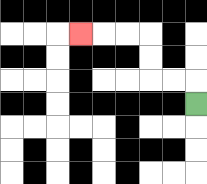{'start': '[8, 4]', 'end': '[3, 1]', 'path_directions': 'U,L,L,U,U,L,L,L', 'path_coordinates': '[[8, 4], [8, 3], [7, 3], [6, 3], [6, 2], [6, 1], [5, 1], [4, 1], [3, 1]]'}